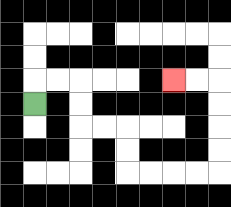{'start': '[1, 4]', 'end': '[7, 3]', 'path_directions': 'U,R,R,D,D,R,R,D,D,R,R,R,R,U,U,U,U,L,L', 'path_coordinates': '[[1, 4], [1, 3], [2, 3], [3, 3], [3, 4], [3, 5], [4, 5], [5, 5], [5, 6], [5, 7], [6, 7], [7, 7], [8, 7], [9, 7], [9, 6], [9, 5], [9, 4], [9, 3], [8, 3], [7, 3]]'}